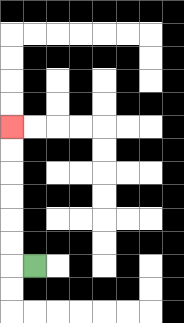{'start': '[1, 11]', 'end': '[0, 5]', 'path_directions': 'L,U,U,U,U,U,U', 'path_coordinates': '[[1, 11], [0, 11], [0, 10], [0, 9], [0, 8], [0, 7], [0, 6], [0, 5]]'}